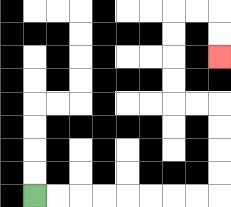{'start': '[1, 8]', 'end': '[9, 2]', 'path_directions': 'R,R,R,R,R,R,R,R,U,U,U,U,L,L,U,U,U,U,R,R,D,D', 'path_coordinates': '[[1, 8], [2, 8], [3, 8], [4, 8], [5, 8], [6, 8], [7, 8], [8, 8], [9, 8], [9, 7], [9, 6], [9, 5], [9, 4], [8, 4], [7, 4], [7, 3], [7, 2], [7, 1], [7, 0], [8, 0], [9, 0], [9, 1], [9, 2]]'}